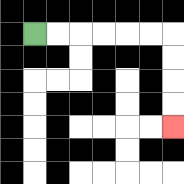{'start': '[1, 1]', 'end': '[7, 5]', 'path_directions': 'R,R,R,R,R,R,D,D,D,D', 'path_coordinates': '[[1, 1], [2, 1], [3, 1], [4, 1], [5, 1], [6, 1], [7, 1], [7, 2], [7, 3], [7, 4], [7, 5]]'}